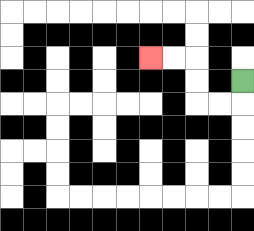{'start': '[10, 3]', 'end': '[6, 2]', 'path_directions': 'D,L,L,U,U,L,L', 'path_coordinates': '[[10, 3], [10, 4], [9, 4], [8, 4], [8, 3], [8, 2], [7, 2], [6, 2]]'}